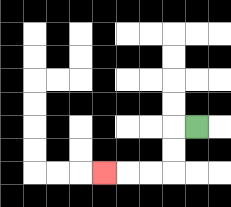{'start': '[8, 5]', 'end': '[4, 7]', 'path_directions': 'L,D,D,L,L,L', 'path_coordinates': '[[8, 5], [7, 5], [7, 6], [7, 7], [6, 7], [5, 7], [4, 7]]'}